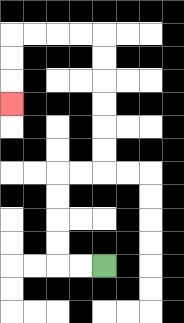{'start': '[4, 11]', 'end': '[0, 4]', 'path_directions': 'L,L,U,U,U,U,R,R,U,U,U,U,U,U,L,L,L,L,D,D,D', 'path_coordinates': '[[4, 11], [3, 11], [2, 11], [2, 10], [2, 9], [2, 8], [2, 7], [3, 7], [4, 7], [4, 6], [4, 5], [4, 4], [4, 3], [4, 2], [4, 1], [3, 1], [2, 1], [1, 1], [0, 1], [0, 2], [0, 3], [0, 4]]'}